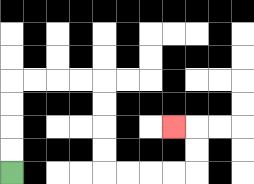{'start': '[0, 7]', 'end': '[7, 5]', 'path_directions': 'U,U,U,U,R,R,R,R,D,D,D,D,R,R,R,R,U,U,L', 'path_coordinates': '[[0, 7], [0, 6], [0, 5], [0, 4], [0, 3], [1, 3], [2, 3], [3, 3], [4, 3], [4, 4], [4, 5], [4, 6], [4, 7], [5, 7], [6, 7], [7, 7], [8, 7], [8, 6], [8, 5], [7, 5]]'}